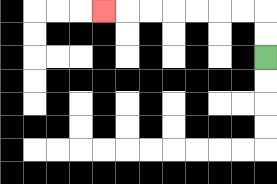{'start': '[11, 2]', 'end': '[4, 0]', 'path_directions': 'U,U,L,L,L,L,L,L,L', 'path_coordinates': '[[11, 2], [11, 1], [11, 0], [10, 0], [9, 0], [8, 0], [7, 0], [6, 0], [5, 0], [4, 0]]'}